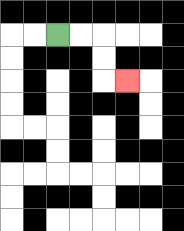{'start': '[2, 1]', 'end': '[5, 3]', 'path_directions': 'R,R,D,D,R', 'path_coordinates': '[[2, 1], [3, 1], [4, 1], [4, 2], [4, 3], [5, 3]]'}